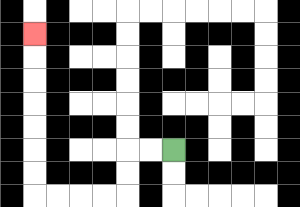{'start': '[7, 6]', 'end': '[1, 1]', 'path_directions': 'L,L,D,D,L,L,L,L,U,U,U,U,U,U,U', 'path_coordinates': '[[7, 6], [6, 6], [5, 6], [5, 7], [5, 8], [4, 8], [3, 8], [2, 8], [1, 8], [1, 7], [1, 6], [1, 5], [1, 4], [1, 3], [1, 2], [1, 1]]'}